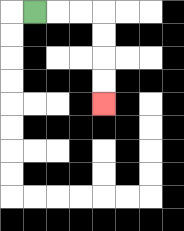{'start': '[1, 0]', 'end': '[4, 4]', 'path_directions': 'R,R,R,D,D,D,D', 'path_coordinates': '[[1, 0], [2, 0], [3, 0], [4, 0], [4, 1], [4, 2], [4, 3], [4, 4]]'}